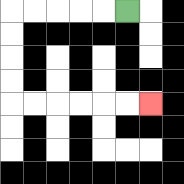{'start': '[5, 0]', 'end': '[6, 4]', 'path_directions': 'L,L,L,L,L,D,D,D,D,R,R,R,R,R,R', 'path_coordinates': '[[5, 0], [4, 0], [3, 0], [2, 0], [1, 0], [0, 0], [0, 1], [0, 2], [0, 3], [0, 4], [1, 4], [2, 4], [3, 4], [4, 4], [5, 4], [6, 4]]'}